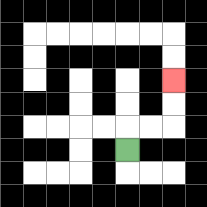{'start': '[5, 6]', 'end': '[7, 3]', 'path_directions': 'U,R,R,U,U', 'path_coordinates': '[[5, 6], [5, 5], [6, 5], [7, 5], [7, 4], [7, 3]]'}